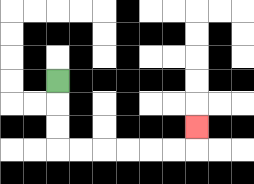{'start': '[2, 3]', 'end': '[8, 5]', 'path_directions': 'D,D,D,R,R,R,R,R,R,U', 'path_coordinates': '[[2, 3], [2, 4], [2, 5], [2, 6], [3, 6], [4, 6], [5, 6], [6, 6], [7, 6], [8, 6], [8, 5]]'}